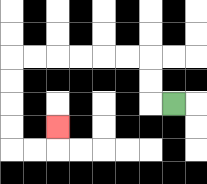{'start': '[7, 4]', 'end': '[2, 5]', 'path_directions': 'L,U,U,L,L,L,L,L,L,D,D,D,D,R,R,U', 'path_coordinates': '[[7, 4], [6, 4], [6, 3], [6, 2], [5, 2], [4, 2], [3, 2], [2, 2], [1, 2], [0, 2], [0, 3], [0, 4], [0, 5], [0, 6], [1, 6], [2, 6], [2, 5]]'}